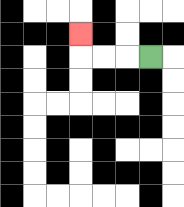{'start': '[6, 2]', 'end': '[3, 1]', 'path_directions': 'L,L,L,U', 'path_coordinates': '[[6, 2], [5, 2], [4, 2], [3, 2], [3, 1]]'}